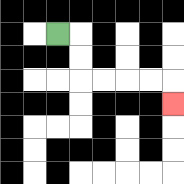{'start': '[2, 1]', 'end': '[7, 4]', 'path_directions': 'R,D,D,R,R,R,R,D', 'path_coordinates': '[[2, 1], [3, 1], [3, 2], [3, 3], [4, 3], [5, 3], [6, 3], [7, 3], [7, 4]]'}